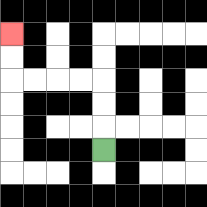{'start': '[4, 6]', 'end': '[0, 1]', 'path_directions': 'U,U,U,L,L,L,L,U,U', 'path_coordinates': '[[4, 6], [4, 5], [4, 4], [4, 3], [3, 3], [2, 3], [1, 3], [0, 3], [0, 2], [0, 1]]'}